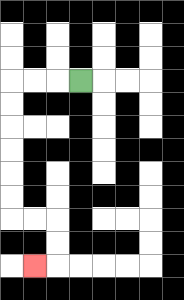{'start': '[3, 3]', 'end': '[1, 11]', 'path_directions': 'L,L,L,D,D,D,D,D,D,R,R,D,D,L', 'path_coordinates': '[[3, 3], [2, 3], [1, 3], [0, 3], [0, 4], [0, 5], [0, 6], [0, 7], [0, 8], [0, 9], [1, 9], [2, 9], [2, 10], [2, 11], [1, 11]]'}